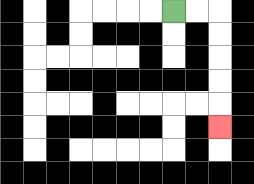{'start': '[7, 0]', 'end': '[9, 5]', 'path_directions': 'R,R,D,D,D,D,D', 'path_coordinates': '[[7, 0], [8, 0], [9, 0], [9, 1], [9, 2], [9, 3], [9, 4], [9, 5]]'}